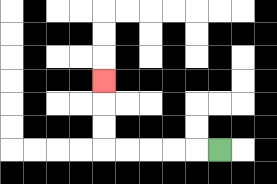{'start': '[9, 6]', 'end': '[4, 3]', 'path_directions': 'L,L,L,L,L,U,U,U', 'path_coordinates': '[[9, 6], [8, 6], [7, 6], [6, 6], [5, 6], [4, 6], [4, 5], [4, 4], [4, 3]]'}